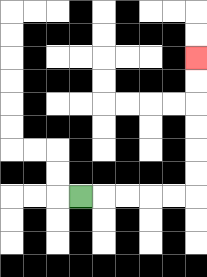{'start': '[3, 8]', 'end': '[8, 2]', 'path_directions': 'R,R,R,R,R,U,U,U,U,U,U', 'path_coordinates': '[[3, 8], [4, 8], [5, 8], [6, 8], [7, 8], [8, 8], [8, 7], [8, 6], [8, 5], [8, 4], [8, 3], [8, 2]]'}